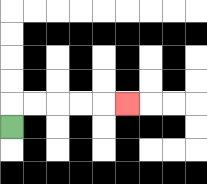{'start': '[0, 5]', 'end': '[5, 4]', 'path_directions': 'U,R,R,R,R,R', 'path_coordinates': '[[0, 5], [0, 4], [1, 4], [2, 4], [3, 4], [4, 4], [5, 4]]'}